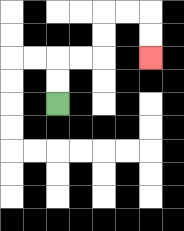{'start': '[2, 4]', 'end': '[6, 2]', 'path_directions': 'U,U,R,R,U,U,R,R,D,D', 'path_coordinates': '[[2, 4], [2, 3], [2, 2], [3, 2], [4, 2], [4, 1], [4, 0], [5, 0], [6, 0], [6, 1], [6, 2]]'}